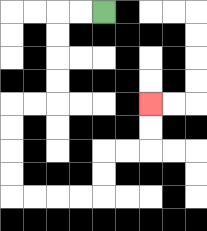{'start': '[4, 0]', 'end': '[6, 4]', 'path_directions': 'L,L,D,D,D,D,L,L,D,D,D,D,R,R,R,R,U,U,R,R,U,U', 'path_coordinates': '[[4, 0], [3, 0], [2, 0], [2, 1], [2, 2], [2, 3], [2, 4], [1, 4], [0, 4], [0, 5], [0, 6], [0, 7], [0, 8], [1, 8], [2, 8], [3, 8], [4, 8], [4, 7], [4, 6], [5, 6], [6, 6], [6, 5], [6, 4]]'}